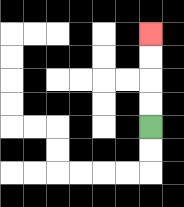{'start': '[6, 5]', 'end': '[6, 1]', 'path_directions': 'U,U,U,U', 'path_coordinates': '[[6, 5], [6, 4], [6, 3], [6, 2], [6, 1]]'}